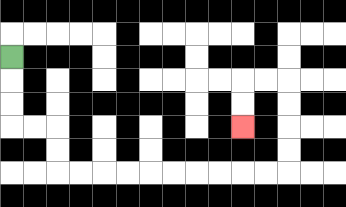{'start': '[0, 2]', 'end': '[10, 5]', 'path_directions': 'D,D,D,R,R,D,D,R,R,R,R,R,R,R,R,R,R,U,U,U,U,L,L,D,D', 'path_coordinates': '[[0, 2], [0, 3], [0, 4], [0, 5], [1, 5], [2, 5], [2, 6], [2, 7], [3, 7], [4, 7], [5, 7], [6, 7], [7, 7], [8, 7], [9, 7], [10, 7], [11, 7], [12, 7], [12, 6], [12, 5], [12, 4], [12, 3], [11, 3], [10, 3], [10, 4], [10, 5]]'}